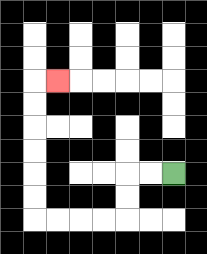{'start': '[7, 7]', 'end': '[2, 3]', 'path_directions': 'L,L,D,D,L,L,L,L,U,U,U,U,U,U,R', 'path_coordinates': '[[7, 7], [6, 7], [5, 7], [5, 8], [5, 9], [4, 9], [3, 9], [2, 9], [1, 9], [1, 8], [1, 7], [1, 6], [1, 5], [1, 4], [1, 3], [2, 3]]'}